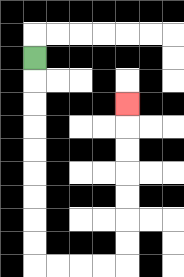{'start': '[1, 2]', 'end': '[5, 4]', 'path_directions': 'D,D,D,D,D,D,D,D,D,R,R,R,R,U,U,U,U,U,U,U', 'path_coordinates': '[[1, 2], [1, 3], [1, 4], [1, 5], [1, 6], [1, 7], [1, 8], [1, 9], [1, 10], [1, 11], [2, 11], [3, 11], [4, 11], [5, 11], [5, 10], [5, 9], [5, 8], [5, 7], [5, 6], [5, 5], [5, 4]]'}